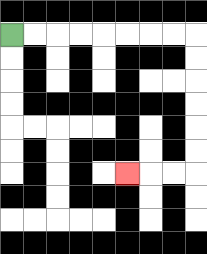{'start': '[0, 1]', 'end': '[5, 7]', 'path_directions': 'R,R,R,R,R,R,R,R,D,D,D,D,D,D,L,L,L', 'path_coordinates': '[[0, 1], [1, 1], [2, 1], [3, 1], [4, 1], [5, 1], [6, 1], [7, 1], [8, 1], [8, 2], [8, 3], [8, 4], [8, 5], [8, 6], [8, 7], [7, 7], [6, 7], [5, 7]]'}